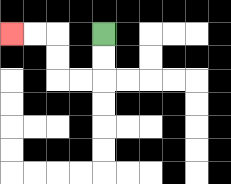{'start': '[4, 1]', 'end': '[0, 1]', 'path_directions': 'D,D,L,L,U,U,L,L', 'path_coordinates': '[[4, 1], [4, 2], [4, 3], [3, 3], [2, 3], [2, 2], [2, 1], [1, 1], [0, 1]]'}